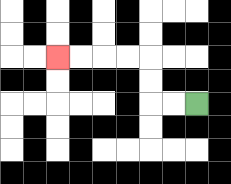{'start': '[8, 4]', 'end': '[2, 2]', 'path_directions': 'L,L,U,U,L,L,L,L', 'path_coordinates': '[[8, 4], [7, 4], [6, 4], [6, 3], [6, 2], [5, 2], [4, 2], [3, 2], [2, 2]]'}